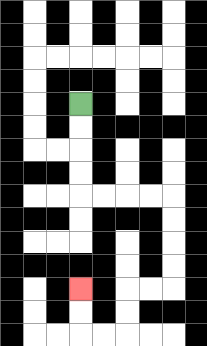{'start': '[3, 4]', 'end': '[3, 12]', 'path_directions': 'D,D,D,D,R,R,R,R,D,D,D,D,L,L,D,D,L,L,U,U', 'path_coordinates': '[[3, 4], [3, 5], [3, 6], [3, 7], [3, 8], [4, 8], [5, 8], [6, 8], [7, 8], [7, 9], [7, 10], [7, 11], [7, 12], [6, 12], [5, 12], [5, 13], [5, 14], [4, 14], [3, 14], [3, 13], [3, 12]]'}